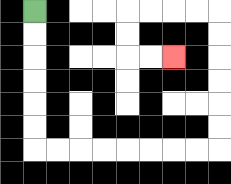{'start': '[1, 0]', 'end': '[7, 2]', 'path_directions': 'D,D,D,D,D,D,R,R,R,R,R,R,R,R,U,U,U,U,U,U,L,L,L,L,D,D,R,R', 'path_coordinates': '[[1, 0], [1, 1], [1, 2], [1, 3], [1, 4], [1, 5], [1, 6], [2, 6], [3, 6], [4, 6], [5, 6], [6, 6], [7, 6], [8, 6], [9, 6], [9, 5], [9, 4], [9, 3], [9, 2], [9, 1], [9, 0], [8, 0], [7, 0], [6, 0], [5, 0], [5, 1], [5, 2], [6, 2], [7, 2]]'}